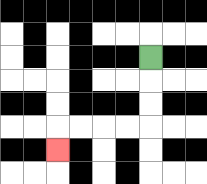{'start': '[6, 2]', 'end': '[2, 6]', 'path_directions': 'D,D,D,L,L,L,L,D', 'path_coordinates': '[[6, 2], [6, 3], [6, 4], [6, 5], [5, 5], [4, 5], [3, 5], [2, 5], [2, 6]]'}